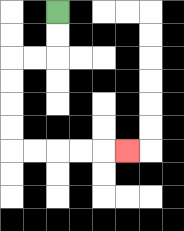{'start': '[2, 0]', 'end': '[5, 6]', 'path_directions': 'D,D,L,L,D,D,D,D,R,R,R,R,R', 'path_coordinates': '[[2, 0], [2, 1], [2, 2], [1, 2], [0, 2], [0, 3], [0, 4], [0, 5], [0, 6], [1, 6], [2, 6], [3, 6], [4, 6], [5, 6]]'}